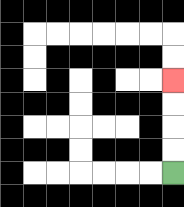{'start': '[7, 7]', 'end': '[7, 3]', 'path_directions': 'U,U,U,U', 'path_coordinates': '[[7, 7], [7, 6], [7, 5], [7, 4], [7, 3]]'}